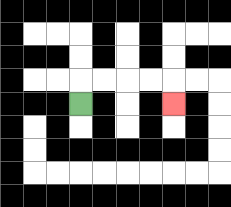{'start': '[3, 4]', 'end': '[7, 4]', 'path_directions': 'U,R,R,R,R,D', 'path_coordinates': '[[3, 4], [3, 3], [4, 3], [5, 3], [6, 3], [7, 3], [7, 4]]'}